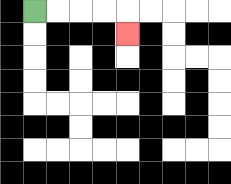{'start': '[1, 0]', 'end': '[5, 1]', 'path_directions': 'R,R,R,R,D', 'path_coordinates': '[[1, 0], [2, 0], [3, 0], [4, 0], [5, 0], [5, 1]]'}